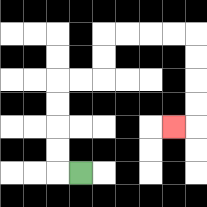{'start': '[3, 7]', 'end': '[7, 5]', 'path_directions': 'L,U,U,U,U,R,R,U,U,R,R,R,R,D,D,D,D,L', 'path_coordinates': '[[3, 7], [2, 7], [2, 6], [2, 5], [2, 4], [2, 3], [3, 3], [4, 3], [4, 2], [4, 1], [5, 1], [6, 1], [7, 1], [8, 1], [8, 2], [8, 3], [8, 4], [8, 5], [7, 5]]'}